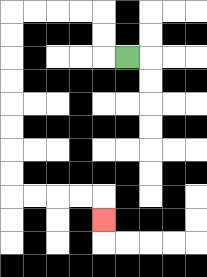{'start': '[5, 2]', 'end': '[4, 9]', 'path_directions': 'L,U,U,L,L,L,L,D,D,D,D,D,D,D,D,R,R,R,R,D', 'path_coordinates': '[[5, 2], [4, 2], [4, 1], [4, 0], [3, 0], [2, 0], [1, 0], [0, 0], [0, 1], [0, 2], [0, 3], [0, 4], [0, 5], [0, 6], [0, 7], [0, 8], [1, 8], [2, 8], [3, 8], [4, 8], [4, 9]]'}